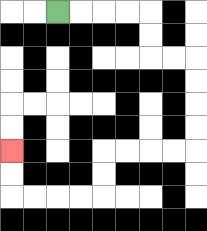{'start': '[2, 0]', 'end': '[0, 6]', 'path_directions': 'R,R,R,R,D,D,R,R,D,D,D,D,L,L,L,L,D,D,L,L,L,L,U,U', 'path_coordinates': '[[2, 0], [3, 0], [4, 0], [5, 0], [6, 0], [6, 1], [6, 2], [7, 2], [8, 2], [8, 3], [8, 4], [8, 5], [8, 6], [7, 6], [6, 6], [5, 6], [4, 6], [4, 7], [4, 8], [3, 8], [2, 8], [1, 8], [0, 8], [0, 7], [0, 6]]'}